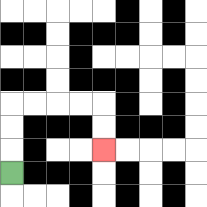{'start': '[0, 7]', 'end': '[4, 6]', 'path_directions': 'U,U,U,R,R,R,R,D,D', 'path_coordinates': '[[0, 7], [0, 6], [0, 5], [0, 4], [1, 4], [2, 4], [3, 4], [4, 4], [4, 5], [4, 6]]'}